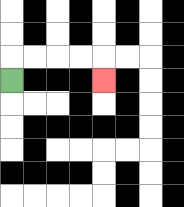{'start': '[0, 3]', 'end': '[4, 3]', 'path_directions': 'U,R,R,R,R,D', 'path_coordinates': '[[0, 3], [0, 2], [1, 2], [2, 2], [3, 2], [4, 2], [4, 3]]'}